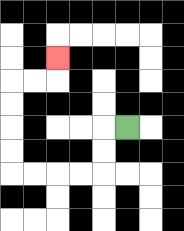{'start': '[5, 5]', 'end': '[2, 2]', 'path_directions': 'L,D,D,L,L,L,L,U,U,U,U,R,R,U', 'path_coordinates': '[[5, 5], [4, 5], [4, 6], [4, 7], [3, 7], [2, 7], [1, 7], [0, 7], [0, 6], [0, 5], [0, 4], [0, 3], [1, 3], [2, 3], [2, 2]]'}